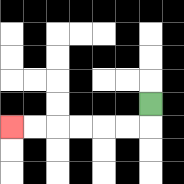{'start': '[6, 4]', 'end': '[0, 5]', 'path_directions': 'D,L,L,L,L,L,L', 'path_coordinates': '[[6, 4], [6, 5], [5, 5], [4, 5], [3, 5], [2, 5], [1, 5], [0, 5]]'}